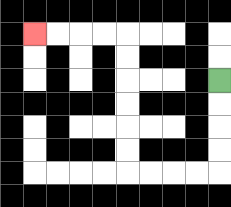{'start': '[9, 3]', 'end': '[1, 1]', 'path_directions': 'D,D,D,D,L,L,L,L,U,U,U,U,U,U,L,L,L,L', 'path_coordinates': '[[9, 3], [9, 4], [9, 5], [9, 6], [9, 7], [8, 7], [7, 7], [6, 7], [5, 7], [5, 6], [5, 5], [5, 4], [5, 3], [5, 2], [5, 1], [4, 1], [3, 1], [2, 1], [1, 1]]'}